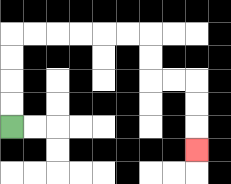{'start': '[0, 5]', 'end': '[8, 6]', 'path_directions': 'U,U,U,U,R,R,R,R,R,R,D,D,R,R,D,D,D', 'path_coordinates': '[[0, 5], [0, 4], [0, 3], [0, 2], [0, 1], [1, 1], [2, 1], [3, 1], [4, 1], [5, 1], [6, 1], [6, 2], [6, 3], [7, 3], [8, 3], [8, 4], [8, 5], [8, 6]]'}